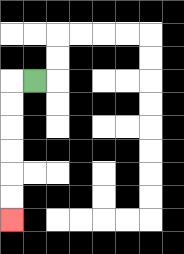{'start': '[1, 3]', 'end': '[0, 9]', 'path_directions': 'L,D,D,D,D,D,D', 'path_coordinates': '[[1, 3], [0, 3], [0, 4], [0, 5], [0, 6], [0, 7], [0, 8], [0, 9]]'}